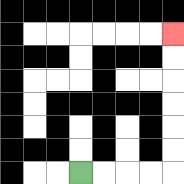{'start': '[3, 7]', 'end': '[7, 1]', 'path_directions': 'R,R,R,R,U,U,U,U,U,U', 'path_coordinates': '[[3, 7], [4, 7], [5, 7], [6, 7], [7, 7], [7, 6], [7, 5], [7, 4], [7, 3], [7, 2], [7, 1]]'}